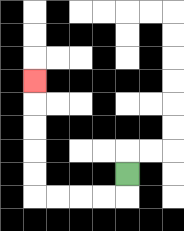{'start': '[5, 7]', 'end': '[1, 3]', 'path_directions': 'D,L,L,L,L,U,U,U,U,U', 'path_coordinates': '[[5, 7], [5, 8], [4, 8], [3, 8], [2, 8], [1, 8], [1, 7], [1, 6], [1, 5], [1, 4], [1, 3]]'}